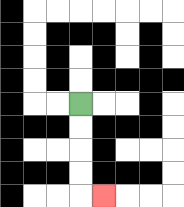{'start': '[3, 4]', 'end': '[4, 8]', 'path_directions': 'D,D,D,D,R', 'path_coordinates': '[[3, 4], [3, 5], [3, 6], [3, 7], [3, 8], [4, 8]]'}